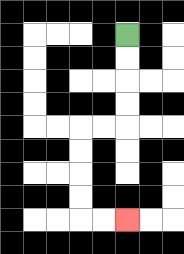{'start': '[5, 1]', 'end': '[5, 9]', 'path_directions': 'D,D,D,D,L,L,D,D,D,D,R,R', 'path_coordinates': '[[5, 1], [5, 2], [5, 3], [5, 4], [5, 5], [4, 5], [3, 5], [3, 6], [3, 7], [3, 8], [3, 9], [4, 9], [5, 9]]'}